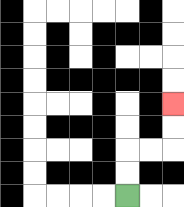{'start': '[5, 8]', 'end': '[7, 4]', 'path_directions': 'U,U,R,R,U,U', 'path_coordinates': '[[5, 8], [5, 7], [5, 6], [6, 6], [7, 6], [7, 5], [7, 4]]'}